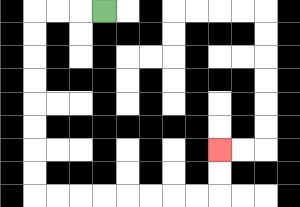{'start': '[4, 0]', 'end': '[9, 6]', 'path_directions': 'L,L,L,D,D,D,D,D,D,D,D,R,R,R,R,R,R,R,R,U,U', 'path_coordinates': '[[4, 0], [3, 0], [2, 0], [1, 0], [1, 1], [1, 2], [1, 3], [1, 4], [1, 5], [1, 6], [1, 7], [1, 8], [2, 8], [3, 8], [4, 8], [5, 8], [6, 8], [7, 8], [8, 8], [9, 8], [9, 7], [9, 6]]'}